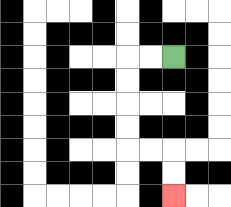{'start': '[7, 2]', 'end': '[7, 8]', 'path_directions': 'L,L,D,D,D,D,R,R,D,D', 'path_coordinates': '[[7, 2], [6, 2], [5, 2], [5, 3], [5, 4], [5, 5], [5, 6], [6, 6], [7, 6], [7, 7], [7, 8]]'}